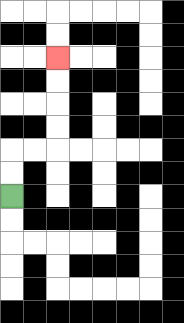{'start': '[0, 8]', 'end': '[2, 2]', 'path_directions': 'U,U,R,R,U,U,U,U', 'path_coordinates': '[[0, 8], [0, 7], [0, 6], [1, 6], [2, 6], [2, 5], [2, 4], [2, 3], [2, 2]]'}